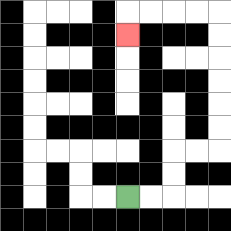{'start': '[5, 8]', 'end': '[5, 1]', 'path_directions': 'R,R,U,U,R,R,U,U,U,U,U,U,L,L,L,L,D', 'path_coordinates': '[[5, 8], [6, 8], [7, 8], [7, 7], [7, 6], [8, 6], [9, 6], [9, 5], [9, 4], [9, 3], [9, 2], [9, 1], [9, 0], [8, 0], [7, 0], [6, 0], [5, 0], [5, 1]]'}